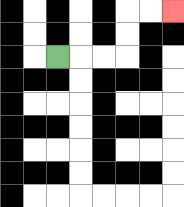{'start': '[2, 2]', 'end': '[7, 0]', 'path_directions': 'R,R,R,U,U,R,R', 'path_coordinates': '[[2, 2], [3, 2], [4, 2], [5, 2], [5, 1], [5, 0], [6, 0], [7, 0]]'}